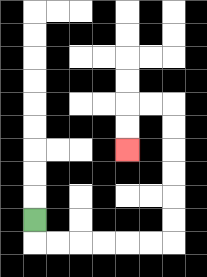{'start': '[1, 9]', 'end': '[5, 6]', 'path_directions': 'D,R,R,R,R,R,R,U,U,U,U,U,U,L,L,D,D', 'path_coordinates': '[[1, 9], [1, 10], [2, 10], [3, 10], [4, 10], [5, 10], [6, 10], [7, 10], [7, 9], [7, 8], [7, 7], [7, 6], [7, 5], [7, 4], [6, 4], [5, 4], [5, 5], [5, 6]]'}